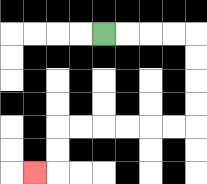{'start': '[4, 1]', 'end': '[1, 7]', 'path_directions': 'R,R,R,R,D,D,D,D,L,L,L,L,L,L,D,D,L', 'path_coordinates': '[[4, 1], [5, 1], [6, 1], [7, 1], [8, 1], [8, 2], [8, 3], [8, 4], [8, 5], [7, 5], [6, 5], [5, 5], [4, 5], [3, 5], [2, 5], [2, 6], [2, 7], [1, 7]]'}